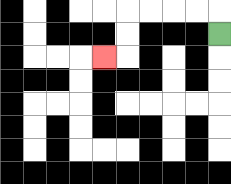{'start': '[9, 1]', 'end': '[4, 2]', 'path_directions': 'U,L,L,L,L,D,D,L', 'path_coordinates': '[[9, 1], [9, 0], [8, 0], [7, 0], [6, 0], [5, 0], [5, 1], [5, 2], [4, 2]]'}